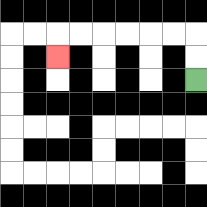{'start': '[8, 3]', 'end': '[2, 2]', 'path_directions': 'U,U,L,L,L,L,L,L,D', 'path_coordinates': '[[8, 3], [8, 2], [8, 1], [7, 1], [6, 1], [5, 1], [4, 1], [3, 1], [2, 1], [2, 2]]'}